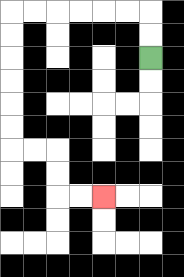{'start': '[6, 2]', 'end': '[4, 8]', 'path_directions': 'U,U,L,L,L,L,L,L,D,D,D,D,D,D,R,R,D,D,R,R', 'path_coordinates': '[[6, 2], [6, 1], [6, 0], [5, 0], [4, 0], [3, 0], [2, 0], [1, 0], [0, 0], [0, 1], [0, 2], [0, 3], [0, 4], [0, 5], [0, 6], [1, 6], [2, 6], [2, 7], [2, 8], [3, 8], [4, 8]]'}